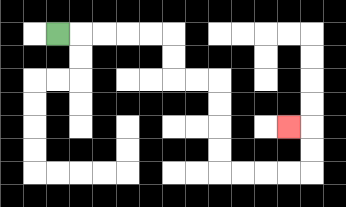{'start': '[2, 1]', 'end': '[12, 5]', 'path_directions': 'R,R,R,R,R,D,D,R,R,D,D,D,D,R,R,R,R,U,U,L', 'path_coordinates': '[[2, 1], [3, 1], [4, 1], [5, 1], [6, 1], [7, 1], [7, 2], [7, 3], [8, 3], [9, 3], [9, 4], [9, 5], [9, 6], [9, 7], [10, 7], [11, 7], [12, 7], [13, 7], [13, 6], [13, 5], [12, 5]]'}